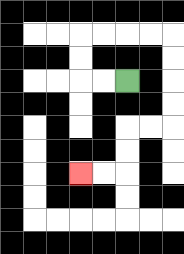{'start': '[5, 3]', 'end': '[3, 7]', 'path_directions': 'L,L,U,U,R,R,R,R,D,D,D,D,L,L,D,D,L,L', 'path_coordinates': '[[5, 3], [4, 3], [3, 3], [3, 2], [3, 1], [4, 1], [5, 1], [6, 1], [7, 1], [7, 2], [7, 3], [7, 4], [7, 5], [6, 5], [5, 5], [5, 6], [5, 7], [4, 7], [3, 7]]'}